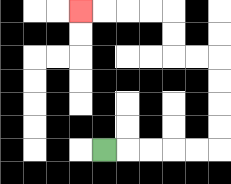{'start': '[4, 6]', 'end': '[3, 0]', 'path_directions': 'R,R,R,R,R,U,U,U,U,L,L,U,U,L,L,L,L', 'path_coordinates': '[[4, 6], [5, 6], [6, 6], [7, 6], [8, 6], [9, 6], [9, 5], [9, 4], [9, 3], [9, 2], [8, 2], [7, 2], [7, 1], [7, 0], [6, 0], [5, 0], [4, 0], [3, 0]]'}